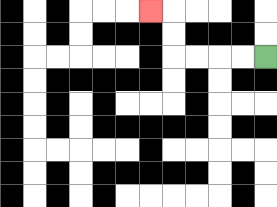{'start': '[11, 2]', 'end': '[6, 0]', 'path_directions': 'L,L,L,L,U,U,L', 'path_coordinates': '[[11, 2], [10, 2], [9, 2], [8, 2], [7, 2], [7, 1], [7, 0], [6, 0]]'}